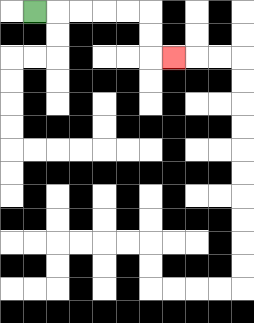{'start': '[1, 0]', 'end': '[7, 2]', 'path_directions': 'R,R,R,R,R,D,D,R', 'path_coordinates': '[[1, 0], [2, 0], [3, 0], [4, 0], [5, 0], [6, 0], [6, 1], [6, 2], [7, 2]]'}